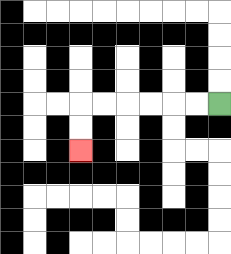{'start': '[9, 4]', 'end': '[3, 6]', 'path_directions': 'L,L,L,L,L,L,D,D', 'path_coordinates': '[[9, 4], [8, 4], [7, 4], [6, 4], [5, 4], [4, 4], [3, 4], [3, 5], [3, 6]]'}